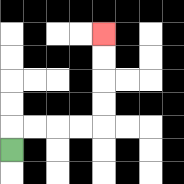{'start': '[0, 6]', 'end': '[4, 1]', 'path_directions': 'U,R,R,R,R,U,U,U,U', 'path_coordinates': '[[0, 6], [0, 5], [1, 5], [2, 5], [3, 5], [4, 5], [4, 4], [4, 3], [4, 2], [4, 1]]'}